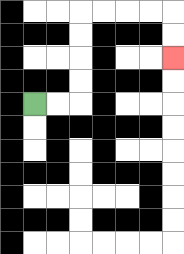{'start': '[1, 4]', 'end': '[7, 2]', 'path_directions': 'R,R,U,U,U,U,R,R,R,R,D,D', 'path_coordinates': '[[1, 4], [2, 4], [3, 4], [3, 3], [3, 2], [3, 1], [3, 0], [4, 0], [5, 0], [6, 0], [7, 0], [7, 1], [7, 2]]'}